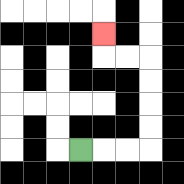{'start': '[3, 6]', 'end': '[4, 1]', 'path_directions': 'R,R,R,U,U,U,U,L,L,U', 'path_coordinates': '[[3, 6], [4, 6], [5, 6], [6, 6], [6, 5], [6, 4], [6, 3], [6, 2], [5, 2], [4, 2], [4, 1]]'}